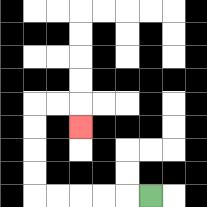{'start': '[6, 8]', 'end': '[3, 5]', 'path_directions': 'L,L,L,L,L,U,U,U,U,R,R,D', 'path_coordinates': '[[6, 8], [5, 8], [4, 8], [3, 8], [2, 8], [1, 8], [1, 7], [1, 6], [1, 5], [1, 4], [2, 4], [3, 4], [3, 5]]'}